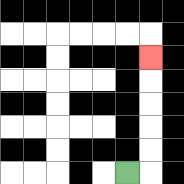{'start': '[5, 7]', 'end': '[6, 2]', 'path_directions': 'R,U,U,U,U,U', 'path_coordinates': '[[5, 7], [6, 7], [6, 6], [6, 5], [6, 4], [6, 3], [6, 2]]'}